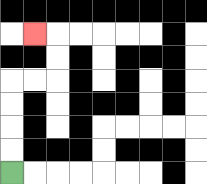{'start': '[0, 7]', 'end': '[1, 1]', 'path_directions': 'U,U,U,U,R,R,U,U,L', 'path_coordinates': '[[0, 7], [0, 6], [0, 5], [0, 4], [0, 3], [1, 3], [2, 3], [2, 2], [2, 1], [1, 1]]'}